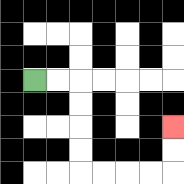{'start': '[1, 3]', 'end': '[7, 5]', 'path_directions': 'R,R,D,D,D,D,R,R,R,R,U,U', 'path_coordinates': '[[1, 3], [2, 3], [3, 3], [3, 4], [3, 5], [3, 6], [3, 7], [4, 7], [5, 7], [6, 7], [7, 7], [7, 6], [7, 5]]'}